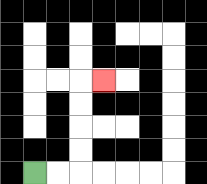{'start': '[1, 7]', 'end': '[4, 3]', 'path_directions': 'R,R,U,U,U,U,R', 'path_coordinates': '[[1, 7], [2, 7], [3, 7], [3, 6], [3, 5], [3, 4], [3, 3], [4, 3]]'}